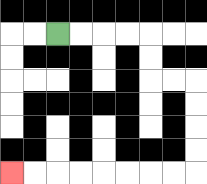{'start': '[2, 1]', 'end': '[0, 7]', 'path_directions': 'R,R,R,R,D,D,R,R,D,D,D,D,L,L,L,L,L,L,L,L', 'path_coordinates': '[[2, 1], [3, 1], [4, 1], [5, 1], [6, 1], [6, 2], [6, 3], [7, 3], [8, 3], [8, 4], [8, 5], [8, 6], [8, 7], [7, 7], [6, 7], [5, 7], [4, 7], [3, 7], [2, 7], [1, 7], [0, 7]]'}